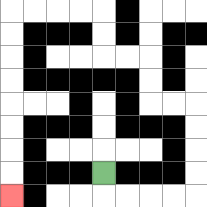{'start': '[4, 7]', 'end': '[0, 8]', 'path_directions': 'D,R,R,R,R,U,U,U,U,L,L,U,U,L,L,U,U,L,L,L,L,D,D,D,D,D,D,D,D', 'path_coordinates': '[[4, 7], [4, 8], [5, 8], [6, 8], [7, 8], [8, 8], [8, 7], [8, 6], [8, 5], [8, 4], [7, 4], [6, 4], [6, 3], [6, 2], [5, 2], [4, 2], [4, 1], [4, 0], [3, 0], [2, 0], [1, 0], [0, 0], [0, 1], [0, 2], [0, 3], [0, 4], [0, 5], [0, 6], [0, 7], [0, 8]]'}